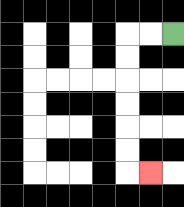{'start': '[7, 1]', 'end': '[6, 7]', 'path_directions': 'L,L,D,D,D,D,D,D,R', 'path_coordinates': '[[7, 1], [6, 1], [5, 1], [5, 2], [5, 3], [5, 4], [5, 5], [5, 6], [5, 7], [6, 7]]'}